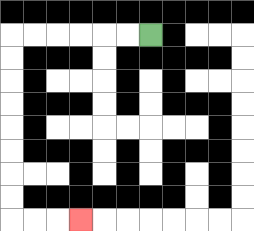{'start': '[6, 1]', 'end': '[3, 9]', 'path_directions': 'L,L,L,L,L,L,D,D,D,D,D,D,D,D,R,R,R', 'path_coordinates': '[[6, 1], [5, 1], [4, 1], [3, 1], [2, 1], [1, 1], [0, 1], [0, 2], [0, 3], [0, 4], [0, 5], [0, 6], [0, 7], [0, 8], [0, 9], [1, 9], [2, 9], [3, 9]]'}